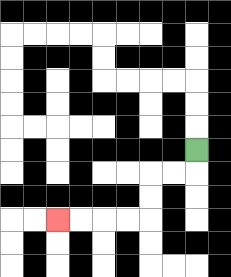{'start': '[8, 6]', 'end': '[2, 9]', 'path_directions': 'D,L,L,D,D,L,L,L,L', 'path_coordinates': '[[8, 6], [8, 7], [7, 7], [6, 7], [6, 8], [6, 9], [5, 9], [4, 9], [3, 9], [2, 9]]'}